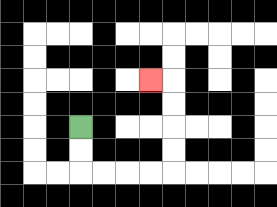{'start': '[3, 5]', 'end': '[6, 3]', 'path_directions': 'D,D,R,R,R,R,U,U,U,U,L', 'path_coordinates': '[[3, 5], [3, 6], [3, 7], [4, 7], [5, 7], [6, 7], [7, 7], [7, 6], [7, 5], [7, 4], [7, 3], [6, 3]]'}